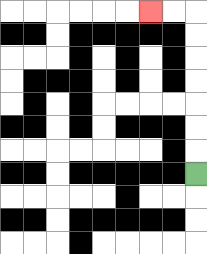{'start': '[8, 7]', 'end': '[6, 0]', 'path_directions': 'U,U,U,U,U,U,U,L,L', 'path_coordinates': '[[8, 7], [8, 6], [8, 5], [8, 4], [8, 3], [8, 2], [8, 1], [8, 0], [7, 0], [6, 0]]'}